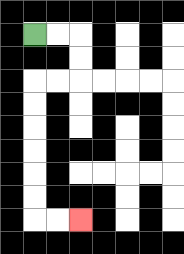{'start': '[1, 1]', 'end': '[3, 9]', 'path_directions': 'R,R,D,D,L,L,D,D,D,D,D,D,R,R', 'path_coordinates': '[[1, 1], [2, 1], [3, 1], [3, 2], [3, 3], [2, 3], [1, 3], [1, 4], [1, 5], [1, 6], [1, 7], [1, 8], [1, 9], [2, 9], [3, 9]]'}